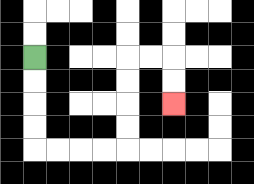{'start': '[1, 2]', 'end': '[7, 4]', 'path_directions': 'D,D,D,D,R,R,R,R,U,U,U,U,R,R,D,D', 'path_coordinates': '[[1, 2], [1, 3], [1, 4], [1, 5], [1, 6], [2, 6], [3, 6], [4, 6], [5, 6], [5, 5], [5, 4], [5, 3], [5, 2], [6, 2], [7, 2], [7, 3], [7, 4]]'}